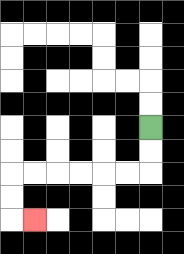{'start': '[6, 5]', 'end': '[1, 9]', 'path_directions': 'D,D,L,L,L,L,L,L,D,D,R', 'path_coordinates': '[[6, 5], [6, 6], [6, 7], [5, 7], [4, 7], [3, 7], [2, 7], [1, 7], [0, 7], [0, 8], [0, 9], [1, 9]]'}